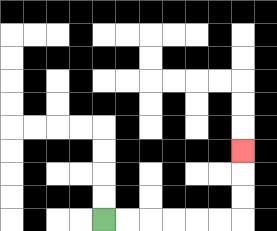{'start': '[4, 9]', 'end': '[10, 6]', 'path_directions': 'R,R,R,R,R,R,U,U,U', 'path_coordinates': '[[4, 9], [5, 9], [6, 9], [7, 9], [8, 9], [9, 9], [10, 9], [10, 8], [10, 7], [10, 6]]'}